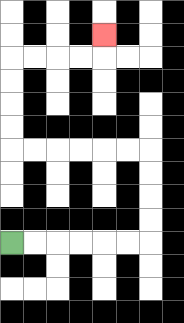{'start': '[0, 10]', 'end': '[4, 1]', 'path_directions': 'R,R,R,R,R,R,U,U,U,U,L,L,L,L,L,L,U,U,U,U,R,R,R,R,U', 'path_coordinates': '[[0, 10], [1, 10], [2, 10], [3, 10], [4, 10], [5, 10], [6, 10], [6, 9], [6, 8], [6, 7], [6, 6], [5, 6], [4, 6], [3, 6], [2, 6], [1, 6], [0, 6], [0, 5], [0, 4], [0, 3], [0, 2], [1, 2], [2, 2], [3, 2], [4, 2], [4, 1]]'}